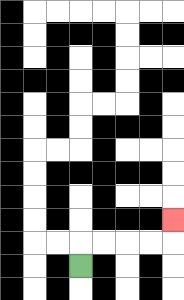{'start': '[3, 11]', 'end': '[7, 9]', 'path_directions': 'U,R,R,R,R,U', 'path_coordinates': '[[3, 11], [3, 10], [4, 10], [5, 10], [6, 10], [7, 10], [7, 9]]'}